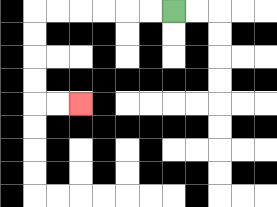{'start': '[7, 0]', 'end': '[3, 4]', 'path_directions': 'L,L,L,L,L,L,D,D,D,D,R,R', 'path_coordinates': '[[7, 0], [6, 0], [5, 0], [4, 0], [3, 0], [2, 0], [1, 0], [1, 1], [1, 2], [1, 3], [1, 4], [2, 4], [3, 4]]'}